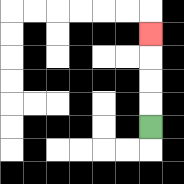{'start': '[6, 5]', 'end': '[6, 1]', 'path_directions': 'U,U,U,U', 'path_coordinates': '[[6, 5], [6, 4], [6, 3], [6, 2], [6, 1]]'}